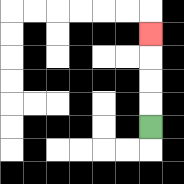{'start': '[6, 5]', 'end': '[6, 1]', 'path_directions': 'U,U,U,U', 'path_coordinates': '[[6, 5], [6, 4], [6, 3], [6, 2], [6, 1]]'}